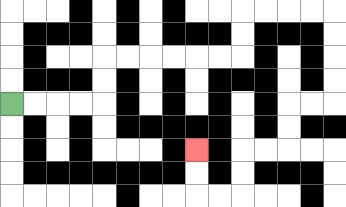{'start': '[0, 4]', 'end': '[8, 6]', 'path_directions': 'R,R,R,R,U,U,R,R,R,R,R,R,U,U,R,R,R,R,D,D,D,D,L,L,D,D,L,L,D,D,L,L,U,U', 'path_coordinates': '[[0, 4], [1, 4], [2, 4], [3, 4], [4, 4], [4, 3], [4, 2], [5, 2], [6, 2], [7, 2], [8, 2], [9, 2], [10, 2], [10, 1], [10, 0], [11, 0], [12, 0], [13, 0], [14, 0], [14, 1], [14, 2], [14, 3], [14, 4], [13, 4], [12, 4], [12, 5], [12, 6], [11, 6], [10, 6], [10, 7], [10, 8], [9, 8], [8, 8], [8, 7], [8, 6]]'}